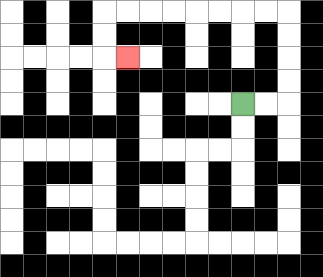{'start': '[10, 4]', 'end': '[5, 2]', 'path_directions': 'R,R,U,U,U,U,L,L,L,L,L,L,L,L,D,D,R', 'path_coordinates': '[[10, 4], [11, 4], [12, 4], [12, 3], [12, 2], [12, 1], [12, 0], [11, 0], [10, 0], [9, 0], [8, 0], [7, 0], [6, 0], [5, 0], [4, 0], [4, 1], [4, 2], [5, 2]]'}